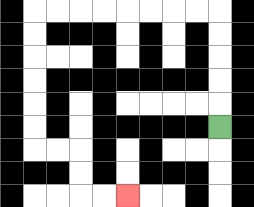{'start': '[9, 5]', 'end': '[5, 8]', 'path_directions': 'U,U,U,U,U,L,L,L,L,L,L,L,L,D,D,D,D,D,D,R,R,D,D,R,R', 'path_coordinates': '[[9, 5], [9, 4], [9, 3], [9, 2], [9, 1], [9, 0], [8, 0], [7, 0], [6, 0], [5, 0], [4, 0], [3, 0], [2, 0], [1, 0], [1, 1], [1, 2], [1, 3], [1, 4], [1, 5], [1, 6], [2, 6], [3, 6], [3, 7], [3, 8], [4, 8], [5, 8]]'}